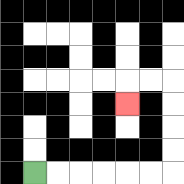{'start': '[1, 7]', 'end': '[5, 4]', 'path_directions': 'R,R,R,R,R,R,U,U,U,U,L,L,D', 'path_coordinates': '[[1, 7], [2, 7], [3, 7], [4, 7], [5, 7], [6, 7], [7, 7], [7, 6], [7, 5], [7, 4], [7, 3], [6, 3], [5, 3], [5, 4]]'}